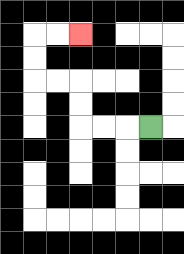{'start': '[6, 5]', 'end': '[3, 1]', 'path_directions': 'L,L,L,U,U,L,L,U,U,R,R', 'path_coordinates': '[[6, 5], [5, 5], [4, 5], [3, 5], [3, 4], [3, 3], [2, 3], [1, 3], [1, 2], [1, 1], [2, 1], [3, 1]]'}